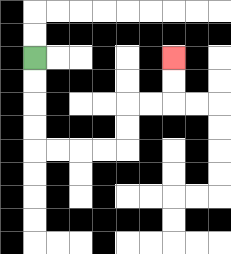{'start': '[1, 2]', 'end': '[7, 2]', 'path_directions': 'D,D,D,D,R,R,R,R,U,U,R,R,U,U', 'path_coordinates': '[[1, 2], [1, 3], [1, 4], [1, 5], [1, 6], [2, 6], [3, 6], [4, 6], [5, 6], [5, 5], [5, 4], [6, 4], [7, 4], [7, 3], [7, 2]]'}